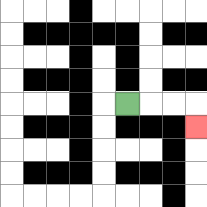{'start': '[5, 4]', 'end': '[8, 5]', 'path_directions': 'R,R,R,D', 'path_coordinates': '[[5, 4], [6, 4], [7, 4], [8, 4], [8, 5]]'}